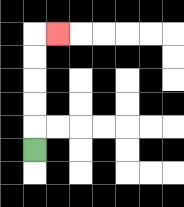{'start': '[1, 6]', 'end': '[2, 1]', 'path_directions': 'U,U,U,U,U,R', 'path_coordinates': '[[1, 6], [1, 5], [1, 4], [1, 3], [1, 2], [1, 1], [2, 1]]'}